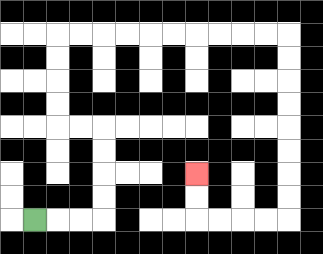{'start': '[1, 9]', 'end': '[8, 7]', 'path_directions': 'R,R,R,U,U,U,U,L,L,U,U,U,U,R,R,R,R,R,R,R,R,R,R,D,D,D,D,D,D,D,D,L,L,L,L,U,U', 'path_coordinates': '[[1, 9], [2, 9], [3, 9], [4, 9], [4, 8], [4, 7], [4, 6], [4, 5], [3, 5], [2, 5], [2, 4], [2, 3], [2, 2], [2, 1], [3, 1], [4, 1], [5, 1], [6, 1], [7, 1], [8, 1], [9, 1], [10, 1], [11, 1], [12, 1], [12, 2], [12, 3], [12, 4], [12, 5], [12, 6], [12, 7], [12, 8], [12, 9], [11, 9], [10, 9], [9, 9], [8, 9], [8, 8], [8, 7]]'}